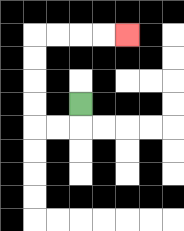{'start': '[3, 4]', 'end': '[5, 1]', 'path_directions': 'D,L,L,U,U,U,U,R,R,R,R', 'path_coordinates': '[[3, 4], [3, 5], [2, 5], [1, 5], [1, 4], [1, 3], [1, 2], [1, 1], [2, 1], [3, 1], [4, 1], [5, 1]]'}